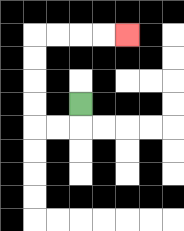{'start': '[3, 4]', 'end': '[5, 1]', 'path_directions': 'D,L,L,U,U,U,U,R,R,R,R', 'path_coordinates': '[[3, 4], [3, 5], [2, 5], [1, 5], [1, 4], [1, 3], [1, 2], [1, 1], [2, 1], [3, 1], [4, 1], [5, 1]]'}